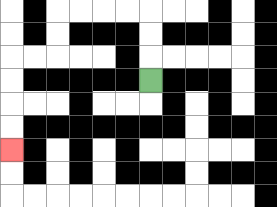{'start': '[6, 3]', 'end': '[0, 6]', 'path_directions': 'U,U,U,L,L,L,L,D,D,L,L,D,D,D,D', 'path_coordinates': '[[6, 3], [6, 2], [6, 1], [6, 0], [5, 0], [4, 0], [3, 0], [2, 0], [2, 1], [2, 2], [1, 2], [0, 2], [0, 3], [0, 4], [0, 5], [0, 6]]'}